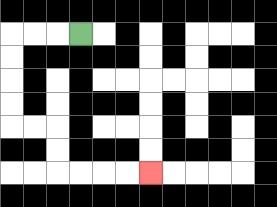{'start': '[3, 1]', 'end': '[6, 7]', 'path_directions': 'L,L,L,D,D,D,D,R,R,D,D,R,R,R,R', 'path_coordinates': '[[3, 1], [2, 1], [1, 1], [0, 1], [0, 2], [0, 3], [0, 4], [0, 5], [1, 5], [2, 5], [2, 6], [2, 7], [3, 7], [4, 7], [5, 7], [6, 7]]'}